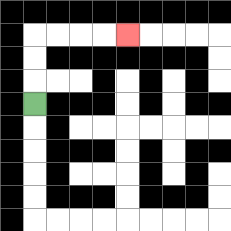{'start': '[1, 4]', 'end': '[5, 1]', 'path_directions': 'U,U,U,R,R,R,R', 'path_coordinates': '[[1, 4], [1, 3], [1, 2], [1, 1], [2, 1], [3, 1], [4, 1], [5, 1]]'}